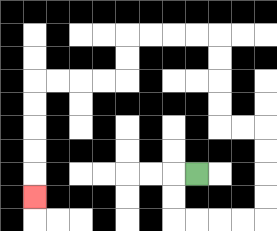{'start': '[8, 7]', 'end': '[1, 8]', 'path_directions': 'L,D,D,R,R,R,R,U,U,U,U,L,L,U,U,U,U,L,L,L,L,D,D,L,L,L,L,D,D,D,D,D', 'path_coordinates': '[[8, 7], [7, 7], [7, 8], [7, 9], [8, 9], [9, 9], [10, 9], [11, 9], [11, 8], [11, 7], [11, 6], [11, 5], [10, 5], [9, 5], [9, 4], [9, 3], [9, 2], [9, 1], [8, 1], [7, 1], [6, 1], [5, 1], [5, 2], [5, 3], [4, 3], [3, 3], [2, 3], [1, 3], [1, 4], [1, 5], [1, 6], [1, 7], [1, 8]]'}